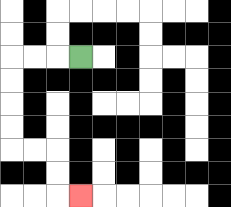{'start': '[3, 2]', 'end': '[3, 8]', 'path_directions': 'L,L,L,D,D,D,D,R,R,D,D,R', 'path_coordinates': '[[3, 2], [2, 2], [1, 2], [0, 2], [0, 3], [0, 4], [0, 5], [0, 6], [1, 6], [2, 6], [2, 7], [2, 8], [3, 8]]'}